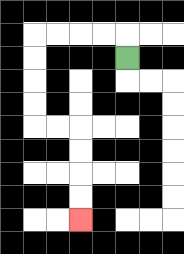{'start': '[5, 2]', 'end': '[3, 9]', 'path_directions': 'U,L,L,L,L,D,D,D,D,R,R,D,D,D,D', 'path_coordinates': '[[5, 2], [5, 1], [4, 1], [3, 1], [2, 1], [1, 1], [1, 2], [1, 3], [1, 4], [1, 5], [2, 5], [3, 5], [3, 6], [3, 7], [3, 8], [3, 9]]'}